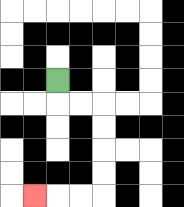{'start': '[2, 3]', 'end': '[1, 8]', 'path_directions': 'D,R,R,D,D,D,D,L,L,L', 'path_coordinates': '[[2, 3], [2, 4], [3, 4], [4, 4], [4, 5], [4, 6], [4, 7], [4, 8], [3, 8], [2, 8], [1, 8]]'}